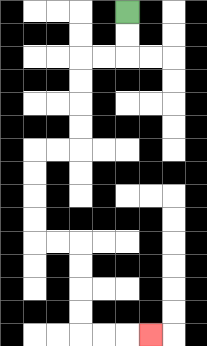{'start': '[5, 0]', 'end': '[6, 14]', 'path_directions': 'D,D,L,L,D,D,D,D,L,L,D,D,D,D,R,R,D,D,D,D,R,R,R', 'path_coordinates': '[[5, 0], [5, 1], [5, 2], [4, 2], [3, 2], [3, 3], [3, 4], [3, 5], [3, 6], [2, 6], [1, 6], [1, 7], [1, 8], [1, 9], [1, 10], [2, 10], [3, 10], [3, 11], [3, 12], [3, 13], [3, 14], [4, 14], [5, 14], [6, 14]]'}